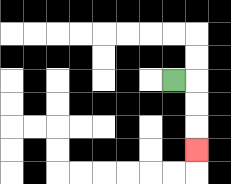{'start': '[7, 3]', 'end': '[8, 6]', 'path_directions': 'R,D,D,D', 'path_coordinates': '[[7, 3], [8, 3], [8, 4], [8, 5], [8, 6]]'}